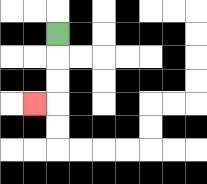{'start': '[2, 1]', 'end': '[1, 4]', 'path_directions': 'D,D,D,L', 'path_coordinates': '[[2, 1], [2, 2], [2, 3], [2, 4], [1, 4]]'}